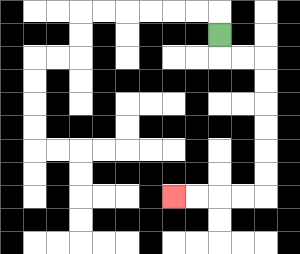{'start': '[9, 1]', 'end': '[7, 8]', 'path_directions': 'D,R,R,D,D,D,D,D,D,L,L,L,L', 'path_coordinates': '[[9, 1], [9, 2], [10, 2], [11, 2], [11, 3], [11, 4], [11, 5], [11, 6], [11, 7], [11, 8], [10, 8], [9, 8], [8, 8], [7, 8]]'}